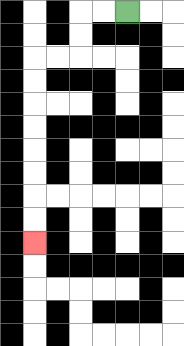{'start': '[5, 0]', 'end': '[1, 10]', 'path_directions': 'L,L,D,D,L,L,D,D,D,D,D,D,D,D', 'path_coordinates': '[[5, 0], [4, 0], [3, 0], [3, 1], [3, 2], [2, 2], [1, 2], [1, 3], [1, 4], [1, 5], [1, 6], [1, 7], [1, 8], [1, 9], [1, 10]]'}